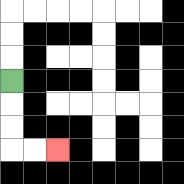{'start': '[0, 3]', 'end': '[2, 6]', 'path_directions': 'D,D,D,R,R', 'path_coordinates': '[[0, 3], [0, 4], [0, 5], [0, 6], [1, 6], [2, 6]]'}